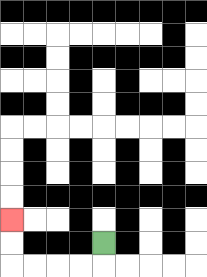{'start': '[4, 10]', 'end': '[0, 9]', 'path_directions': 'D,L,L,L,L,U,U', 'path_coordinates': '[[4, 10], [4, 11], [3, 11], [2, 11], [1, 11], [0, 11], [0, 10], [0, 9]]'}